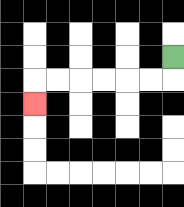{'start': '[7, 2]', 'end': '[1, 4]', 'path_directions': 'D,L,L,L,L,L,L,D', 'path_coordinates': '[[7, 2], [7, 3], [6, 3], [5, 3], [4, 3], [3, 3], [2, 3], [1, 3], [1, 4]]'}